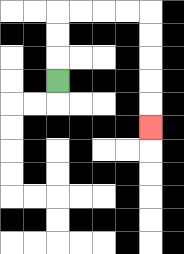{'start': '[2, 3]', 'end': '[6, 5]', 'path_directions': 'U,U,U,R,R,R,R,D,D,D,D,D', 'path_coordinates': '[[2, 3], [2, 2], [2, 1], [2, 0], [3, 0], [4, 0], [5, 0], [6, 0], [6, 1], [6, 2], [6, 3], [6, 4], [6, 5]]'}